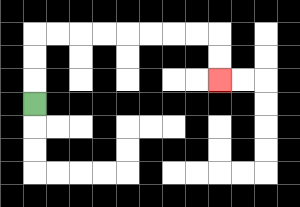{'start': '[1, 4]', 'end': '[9, 3]', 'path_directions': 'U,U,U,R,R,R,R,R,R,R,R,D,D', 'path_coordinates': '[[1, 4], [1, 3], [1, 2], [1, 1], [2, 1], [3, 1], [4, 1], [5, 1], [6, 1], [7, 1], [8, 1], [9, 1], [9, 2], [9, 3]]'}